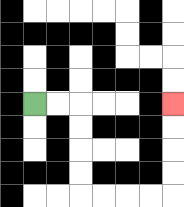{'start': '[1, 4]', 'end': '[7, 4]', 'path_directions': 'R,R,D,D,D,D,R,R,R,R,U,U,U,U', 'path_coordinates': '[[1, 4], [2, 4], [3, 4], [3, 5], [3, 6], [3, 7], [3, 8], [4, 8], [5, 8], [6, 8], [7, 8], [7, 7], [7, 6], [7, 5], [7, 4]]'}